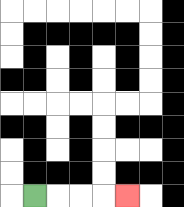{'start': '[1, 8]', 'end': '[5, 8]', 'path_directions': 'R,R,R,R', 'path_coordinates': '[[1, 8], [2, 8], [3, 8], [4, 8], [5, 8]]'}